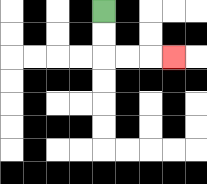{'start': '[4, 0]', 'end': '[7, 2]', 'path_directions': 'D,D,R,R,R', 'path_coordinates': '[[4, 0], [4, 1], [4, 2], [5, 2], [6, 2], [7, 2]]'}